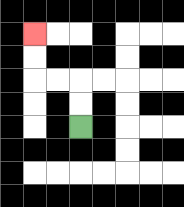{'start': '[3, 5]', 'end': '[1, 1]', 'path_directions': 'U,U,L,L,U,U', 'path_coordinates': '[[3, 5], [3, 4], [3, 3], [2, 3], [1, 3], [1, 2], [1, 1]]'}